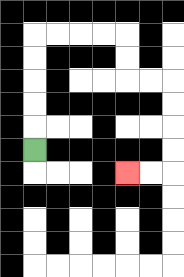{'start': '[1, 6]', 'end': '[5, 7]', 'path_directions': 'U,U,U,U,U,R,R,R,R,D,D,R,R,D,D,D,D,L,L', 'path_coordinates': '[[1, 6], [1, 5], [1, 4], [1, 3], [1, 2], [1, 1], [2, 1], [3, 1], [4, 1], [5, 1], [5, 2], [5, 3], [6, 3], [7, 3], [7, 4], [7, 5], [7, 6], [7, 7], [6, 7], [5, 7]]'}